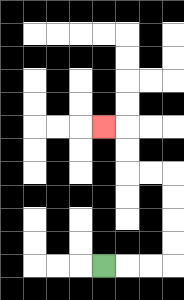{'start': '[4, 11]', 'end': '[4, 5]', 'path_directions': 'R,R,R,U,U,U,U,L,L,U,U,L', 'path_coordinates': '[[4, 11], [5, 11], [6, 11], [7, 11], [7, 10], [7, 9], [7, 8], [7, 7], [6, 7], [5, 7], [5, 6], [5, 5], [4, 5]]'}